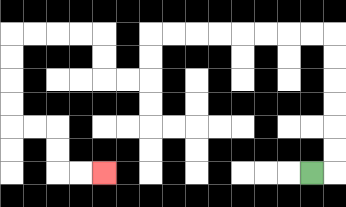{'start': '[13, 7]', 'end': '[4, 7]', 'path_directions': 'R,U,U,U,U,U,U,L,L,L,L,L,L,L,L,D,D,L,L,U,U,L,L,L,L,D,D,D,D,R,R,D,D,R,R', 'path_coordinates': '[[13, 7], [14, 7], [14, 6], [14, 5], [14, 4], [14, 3], [14, 2], [14, 1], [13, 1], [12, 1], [11, 1], [10, 1], [9, 1], [8, 1], [7, 1], [6, 1], [6, 2], [6, 3], [5, 3], [4, 3], [4, 2], [4, 1], [3, 1], [2, 1], [1, 1], [0, 1], [0, 2], [0, 3], [0, 4], [0, 5], [1, 5], [2, 5], [2, 6], [2, 7], [3, 7], [4, 7]]'}